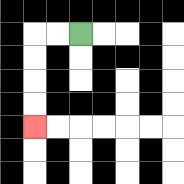{'start': '[3, 1]', 'end': '[1, 5]', 'path_directions': 'L,L,D,D,D,D', 'path_coordinates': '[[3, 1], [2, 1], [1, 1], [1, 2], [1, 3], [1, 4], [1, 5]]'}